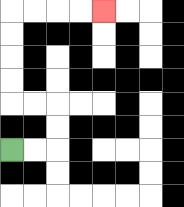{'start': '[0, 6]', 'end': '[4, 0]', 'path_directions': 'R,R,U,U,L,L,U,U,U,U,R,R,R,R', 'path_coordinates': '[[0, 6], [1, 6], [2, 6], [2, 5], [2, 4], [1, 4], [0, 4], [0, 3], [0, 2], [0, 1], [0, 0], [1, 0], [2, 0], [3, 0], [4, 0]]'}